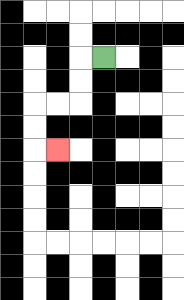{'start': '[4, 2]', 'end': '[2, 6]', 'path_directions': 'L,D,D,L,L,D,D,R', 'path_coordinates': '[[4, 2], [3, 2], [3, 3], [3, 4], [2, 4], [1, 4], [1, 5], [1, 6], [2, 6]]'}